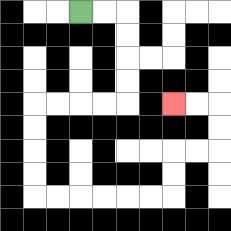{'start': '[3, 0]', 'end': '[7, 4]', 'path_directions': 'R,R,D,D,D,D,L,L,L,L,D,D,D,D,R,R,R,R,R,R,U,U,R,R,U,U,L,L', 'path_coordinates': '[[3, 0], [4, 0], [5, 0], [5, 1], [5, 2], [5, 3], [5, 4], [4, 4], [3, 4], [2, 4], [1, 4], [1, 5], [1, 6], [1, 7], [1, 8], [2, 8], [3, 8], [4, 8], [5, 8], [6, 8], [7, 8], [7, 7], [7, 6], [8, 6], [9, 6], [9, 5], [9, 4], [8, 4], [7, 4]]'}